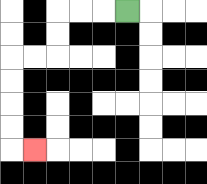{'start': '[5, 0]', 'end': '[1, 6]', 'path_directions': 'L,L,L,D,D,L,L,D,D,D,D,R', 'path_coordinates': '[[5, 0], [4, 0], [3, 0], [2, 0], [2, 1], [2, 2], [1, 2], [0, 2], [0, 3], [0, 4], [0, 5], [0, 6], [1, 6]]'}